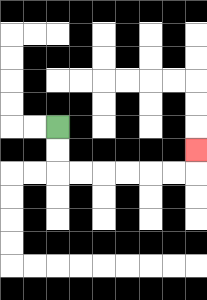{'start': '[2, 5]', 'end': '[8, 6]', 'path_directions': 'D,D,R,R,R,R,R,R,U', 'path_coordinates': '[[2, 5], [2, 6], [2, 7], [3, 7], [4, 7], [5, 7], [6, 7], [7, 7], [8, 7], [8, 6]]'}